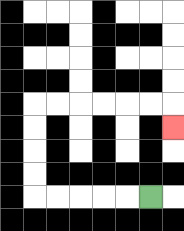{'start': '[6, 8]', 'end': '[7, 5]', 'path_directions': 'L,L,L,L,L,U,U,U,U,R,R,R,R,R,R,D', 'path_coordinates': '[[6, 8], [5, 8], [4, 8], [3, 8], [2, 8], [1, 8], [1, 7], [1, 6], [1, 5], [1, 4], [2, 4], [3, 4], [4, 4], [5, 4], [6, 4], [7, 4], [7, 5]]'}